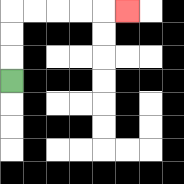{'start': '[0, 3]', 'end': '[5, 0]', 'path_directions': 'U,U,U,R,R,R,R,R', 'path_coordinates': '[[0, 3], [0, 2], [0, 1], [0, 0], [1, 0], [2, 0], [3, 0], [4, 0], [5, 0]]'}